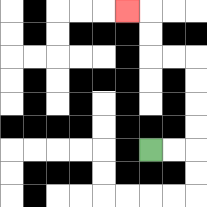{'start': '[6, 6]', 'end': '[5, 0]', 'path_directions': 'R,R,U,U,U,U,L,L,U,U,L', 'path_coordinates': '[[6, 6], [7, 6], [8, 6], [8, 5], [8, 4], [8, 3], [8, 2], [7, 2], [6, 2], [6, 1], [6, 0], [5, 0]]'}